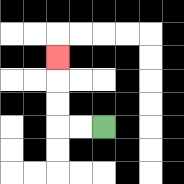{'start': '[4, 5]', 'end': '[2, 2]', 'path_directions': 'L,L,U,U,U', 'path_coordinates': '[[4, 5], [3, 5], [2, 5], [2, 4], [2, 3], [2, 2]]'}